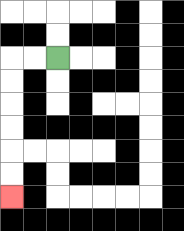{'start': '[2, 2]', 'end': '[0, 8]', 'path_directions': 'L,L,D,D,D,D,D,D', 'path_coordinates': '[[2, 2], [1, 2], [0, 2], [0, 3], [0, 4], [0, 5], [0, 6], [0, 7], [0, 8]]'}